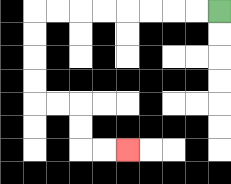{'start': '[9, 0]', 'end': '[5, 6]', 'path_directions': 'L,L,L,L,L,L,L,L,D,D,D,D,R,R,D,D,R,R', 'path_coordinates': '[[9, 0], [8, 0], [7, 0], [6, 0], [5, 0], [4, 0], [3, 0], [2, 0], [1, 0], [1, 1], [1, 2], [1, 3], [1, 4], [2, 4], [3, 4], [3, 5], [3, 6], [4, 6], [5, 6]]'}